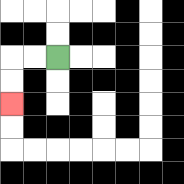{'start': '[2, 2]', 'end': '[0, 4]', 'path_directions': 'L,L,D,D', 'path_coordinates': '[[2, 2], [1, 2], [0, 2], [0, 3], [0, 4]]'}